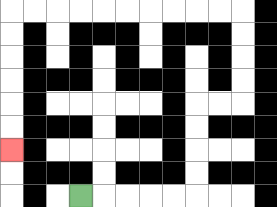{'start': '[3, 8]', 'end': '[0, 6]', 'path_directions': 'R,R,R,R,R,U,U,U,U,R,R,U,U,U,U,L,L,L,L,L,L,L,L,L,L,D,D,D,D,D,D', 'path_coordinates': '[[3, 8], [4, 8], [5, 8], [6, 8], [7, 8], [8, 8], [8, 7], [8, 6], [8, 5], [8, 4], [9, 4], [10, 4], [10, 3], [10, 2], [10, 1], [10, 0], [9, 0], [8, 0], [7, 0], [6, 0], [5, 0], [4, 0], [3, 0], [2, 0], [1, 0], [0, 0], [0, 1], [0, 2], [0, 3], [0, 4], [0, 5], [0, 6]]'}